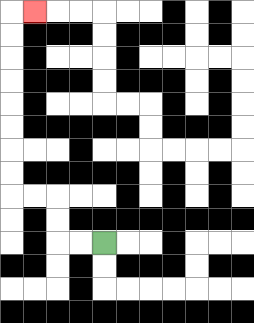{'start': '[4, 10]', 'end': '[1, 0]', 'path_directions': 'L,L,U,U,L,L,U,U,U,U,U,U,U,U,R', 'path_coordinates': '[[4, 10], [3, 10], [2, 10], [2, 9], [2, 8], [1, 8], [0, 8], [0, 7], [0, 6], [0, 5], [0, 4], [0, 3], [0, 2], [0, 1], [0, 0], [1, 0]]'}